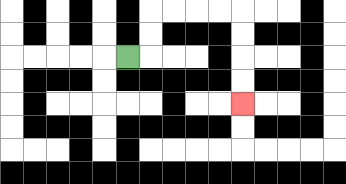{'start': '[5, 2]', 'end': '[10, 4]', 'path_directions': 'R,U,U,R,R,R,R,D,D,D,D', 'path_coordinates': '[[5, 2], [6, 2], [6, 1], [6, 0], [7, 0], [8, 0], [9, 0], [10, 0], [10, 1], [10, 2], [10, 3], [10, 4]]'}